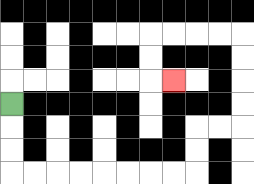{'start': '[0, 4]', 'end': '[7, 3]', 'path_directions': 'D,D,D,R,R,R,R,R,R,R,R,U,U,R,R,U,U,U,U,L,L,L,L,D,D,R', 'path_coordinates': '[[0, 4], [0, 5], [0, 6], [0, 7], [1, 7], [2, 7], [3, 7], [4, 7], [5, 7], [6, 7], [7, 7], [8, 7], [8, 6], [8, 5], [9, 5], [10, 5], [10, 4], [10, 3], [10, 2], [10, 1], [9, 1], [8, 1], [7, 1], [6, 1], [6, 2], [6, 3], [7, 3]]'}